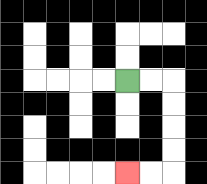{'start': '[5, 3]', 'end': '[5, 7]', 'path_directions': 'R,R,D,D,D,D,L,L', 'path_coordinates': '[[5, 3], [6, 3], [7, 3], [7, 4], [7, 5], [7, 6], [7, 7], [6, 7], [5, 7]]'}